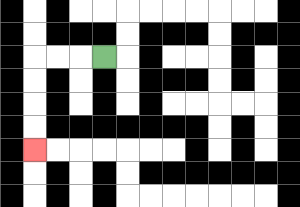{'start': '[4, 2]', 'end': '[1, 6]', 'path_directions': 'L,L,L,D,D,D,D', 'path_coordinates': '[[4, 2], [3, 2], [2, 2], [1, 2], [1, 3], [1, 4], [1, 5], [1, 6]]'}